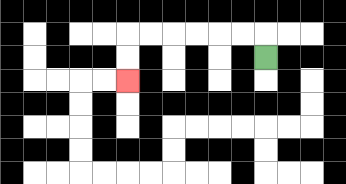{'start': '[11, 2]', 'end': '[5, 3]', 'path_directions': 'U,L,L,L,L,L,L,D,D', 'path_coordinates': '[[11, 2], [11, 1], [10, 1], [9, 1], [8, 1], [7, 1], [6, 1], [5, 1], [5, 2], [5, 3]]'}